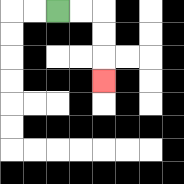{'start': '[2, 0]', 'end': '[4, 3]', 'path_directions': 'R,R,D,D,D', 'path_coordinates': '[[2, 0], [3, 0], [4, 0], [4, 1], [4, 2], [4, 3]]'}